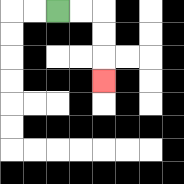{'start': '[2, 0]', 'end': '[4, 3]', 'path_directions': 'R,R,D,D,D', 'path_coordinates': '[[2, 0], [3, 0], [4, 0], [4, 1], [4, 2], [4, 3]]'}